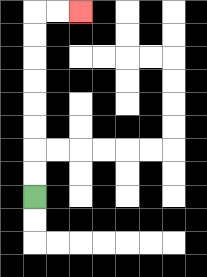{'start': '[1, 8]', 'end': '[3, 0]', 'path_directions': 'U,U,U,U,U,U,U,U,R,R', 'path_coordinates': '[[1, 8], [1, 7], [1, 6], [1, 5], [1, 4], [1, 3], [1, 2], [1, 1], [1, 0], [2, 0], [3, 0]]'}